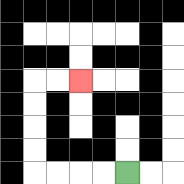{'start': '[5, 7]', 'end': '[3, 3]', 'path_directions': 'L,L,L,L,U,U,U,U,R,R', 'path_coordinates': '[[5, 7], [4, 7], [3, 7], [2, 7], [1, 7], [1, 6], [1, 5], [1, 4], [1, 3], [2, 3], [3, 3]]'}